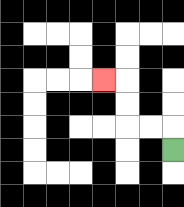{'start': '[7, 6]', 'end': '[4, 3]', 'path_directions': 'U,L,L,U,U,L', 'path_coordinates': '[[7, 6], [7, 5], [6, 5], [5, 5], [5, 4], [5, 3], [4, 3]]'}